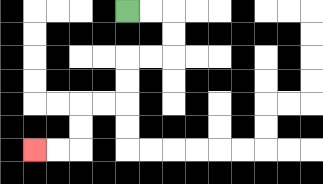{'start': '[5, 0]', 'end': '[1, 6]', 'path_directions': 'R,R,D,D,L,L,D,D,L,L,D,D,L,L', 'path_coordinates': '[[5, 0], [6, 0], [7, 0], [7, 1], [7, 2], [6, 2], [5, 2], [5, 3], [5, 4], [4, 4], [3, 4], [3, 5], [3, 6], [2, 6], [1, 6]]'}